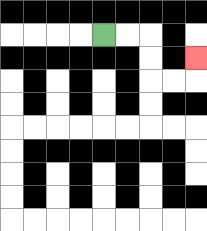{'start': '[4, 1]', 'end': '[8, 2]', 'path_directions': 'R,R,D,D,R,R,U', 'path_coordinates': '[[4, 1], [5, 1], [6, 1], [6, 2], [6, 3], [7, 3], [8, 3], [8, 2]]'}